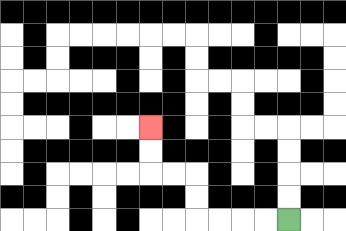{'start': '[12, 9]', 'end': '[6, 5]', 'path_directions': 'L,L,L,L,U,U,L,L,U,U', 'path_coordinates': '[[12, 9], [11, 9], [10, 9], [9, 9], [8, 9], [8, 8], [8, 7], [7, 7], [6, 7], [6, 6], [6, 5]]'}